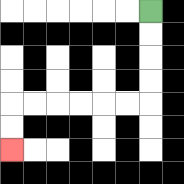{'start': '[6, 0]', 'end': '[0, 6]', 'path_directions': 'D,D,D,D,L,L,L,L,L,L,D,D', 'path_coordinates': '[[6, 0], [6, 1], [6, 2], [6, 3], [6, 4], [5, 4], [4, 4], [3, 4], [2, 4], [1, 4], [0, 4], [0, 5], [0, 6]]'}